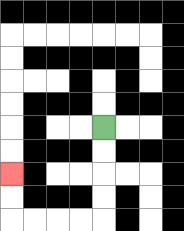{'start': '[4, 5]', 'end': '[0, 7]', 'path_directions': 'D,D,D,D,L,L,L,L,U,U', 'path_coordinates': '[[4, 5], [4, 6], [4, 7], [4, 8], [4, 9], [3, 9], [2, 9], [1, 9], [0, 9], [0, 8], [0, 7]]'}